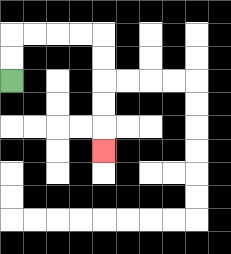{'start': '[0, 3]', 'end': '[4, 6]', 'path_directions': 'U,U,R,R,R,R,D,D,D,D,D', 'path_coordinates': '[[0, 3], [0, 2], [0, 1], [1, 1], [2, 1], [3, 1], [4, 1], [4, 2], [4, 3], [4, 4], [4, 5], [4, 6]]'}